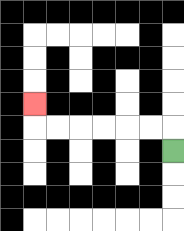{'start': '[7, 6]', 'end': '[1, 4]', 'path_directions': 'U,L,L,L,L,L,L,U', 'path_coordinates': '[[7, 6], [7, 5], [6, 5], [5, 5], [4, 5], [3, 5], [2, 5], [1, 5], [1, 4]]'}